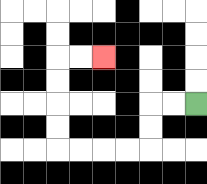{'start': '[8, 4]', 'end': '[4, 2]', 'path_directions': 'L,L,D,D,L,L,L,L,U,U,U,U,R,R', 'path_coordinates': '[[8, 4], [7, 4], [6, 4], [6, 5], [6, 6], [5, 6], [4, 6], [3, 6], [2, 6], [2, 5], [2, 4], [2, 3], [2, 2], [3, 2], [4, 2]]'}